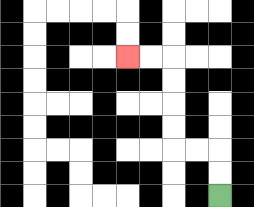{'start': '[9, 8]', 'end': '[5, 2]', 'path_directions': 'U,U,L,L,U,U,U,U,L,L', 'path_coordinates': '[[9, 8], [9, 7], [9, 6], [8, 6], [7, 6], [7, 5], [7, 4], [7, 3], [7, 2], [6, 2], [5, 2]]'}